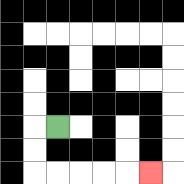{'start': '[2, 5]', 'end': '[6, 7]', 'path_directions': 'L,D,D,R,R,R,R,R', 'path_coordinates': '[[2, 5], [1, 5], [1, 6], [1, 7], [2, 7], [3, 7], [4, 7], [5, 7], [6, 7]]'}